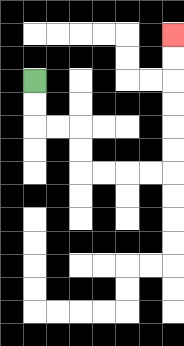{'start': '[1, 3]', 'end': '[7, 1]', 'path_directions': 'D,D,R,R,D,D,R,R,R,R,U,U,U,U,U,U', 'path_coordinates': '[[1, 3], [1, 4], [1, 5], [2, 5], [3, 5], [3, 6], [3, 7], [4, 7], [5, 7], [6, 7], [7, 7], [7, 6], [7, 5], [7, 4], [7, 3], [7, 2], [7, 1]]'}